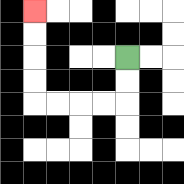{'start': '[5, 2]', 'end': '[1, 0]', 'path_directions': 'D,D,L,L,L,L,U,U,U,U', 'path_coordinates': '[[5, 2], [5, 3], [5, 4], [4, 4], [3, 4], [2, 4], [1, 4], [1, 3], [1, 2], [1, 1], [1, 0]]'}